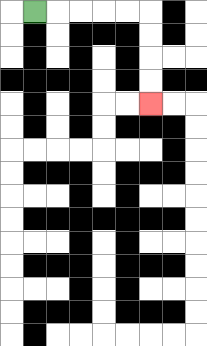{'start': '[1, 0]', 'end': '[6, 4]', 'path_directions': 'R,R,R,R,R,D,D,D,D', 'path_coordinates': '[[1, 0], [2, 0], [3, 0], [4, 0], [5, 0], [6, 0], [6, 1], [6, 2], [6, 3], [6, 4]]'}